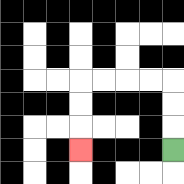{'start': '[7, 6]', 'end': '[3, 6]', 'path_directions': 'U,U,U,L,L,L,L,D,D,D', 'path_coordinates': '[[7, 6], [7, 5], [7, 4], [7, 3], [6, 3], [5, 3], [4, 3], [3, 3], [3, 4], [3, 5], [3, 6]]'}